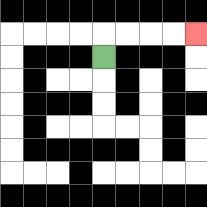{'start': '[4, 2]', 'end': '[8, 1]', 'path_directions': 'U,R,R,R,R', 'path_coordinates': '[[4, 2], [4, 1], [5, 1], [6, 1], [7, 1], [8, 1]]'}